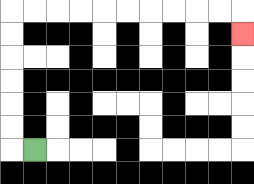{'start': '[1, 6]', 'end': '[10, 1]', 'path_directions': 'L,U,U,U,U,U,U,R,R,R,R,R,R,R,R,R,R,D', 'path_coordinates': '[[1, 6], [0, 6], [0, 5], [0, 4], [0, 3], [0, 2], [0, 1], [0, 0], [1, 0], [2, 0], [3, 0], [4, 0], [5, 0], [6, 0], [7, 0], [8, 0], [9, 0], [10, 0], [10, 1]]'}